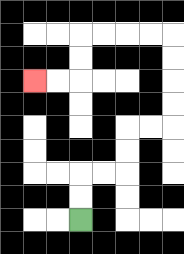{'start': '[3, 9]', 'end': '[1, 3]', 'path_directions': 'U,U,R,R,U,U,R,R,U,U,U,U,L,L,L,L,D,D,L,L', 'path_coordinates': '[[3, 9], [3, 8], [3, 7], [4, 7], [5, 7], [5, 6], [5, 5], [6, 5], [7, 5], [7, 4], [7, 3], [7, 2], [7, 1], [6, 1], [5, 1], [4, 1], [3, 1], [3, 2], [3, 3], [2, 3], [1, 3]]'}